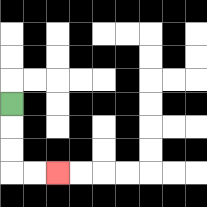{'start': '[0, 4]', 'end': '[2, 7]', 'path_directions': 'D,D,D,R,R', 'path_coordinates': '[[0, 4], [0, 5], [0, 6], [0, 7], [1, 7], [2, 7]]'}